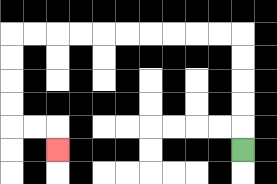{'start': '[10, 6]', 'end': '[2, 6]', 'path_directions': 'U,U,U,U,U,L,L,L,L,L,L,L,L,L,L,D,D,D,D,R,R,D', 'path_coordinates': '[[10, 6], [10, 5], [10, 4], [10, 3], [10, 2], [10, 1], [9, 1], [8, 1], [7, 1], [6, 1], [5, 1], [4, 1], [3, 1], [2, 1], [1, 1], [0, 1], [0, 2], [0, 3], [0, 4], [0, 5], [1, 5], [2, 5], [2, 6]]'}